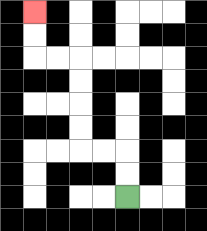{'start': '[5, 8]', 'end': '[1, 0]', 'path_directions': 'U,U,L,L,U,U,U,U,L,L,U,U', 'path_coordinates': '[[5, 8], [5, 7], [5, 6], [4, 6], [3, 6], [3, 5], [3, 4], [3, 3], [3, 2], [2, 2], [1, 2], [1, 1], [1, 0]]'}